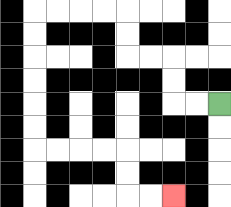{'start': '[9, 4]', 'end': '[7, 8]', 'path_directions': 'L,L,U,U,L,L,U,U,L,L,L,L,D,D,D,D,D,D,R,R,R,R,D,D,R,R', 'path_coordinates': '[[9, 4], [8, 4], [7, 4], [7, 3], [7, 2], [6, 2], [5, 2], [5, 1], [5, 0], [4, 0], [3, 0], [2, 0], [1, 0], [1, 1], [1, 2], [1, 3], [1, 4], [1, 5], [1, 6], [2, 6], [3, 6], [4, 6], [5, 6], [5, 7], [5, 8], [6, 8], [7, 8]]'}